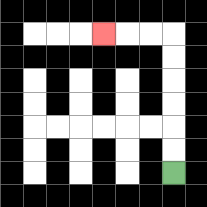{'start': '[7, 7]', 'end': '[4, 1]', 'path_directions': 'U,U,U,U,U,U,L,L,L', 'path_coordinates': '[[7, 7], [7, 6], [7, 5], [7, 4], [7, 3], [7, 2], [7, 1], [6, 1], [5, 1], [4, 1]]'}